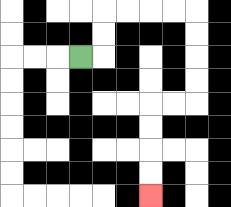{'start': '[3, 2]', 'end': '[6, 8]', 'path_directions': 'R,U,U,R,R,R,R,D,D,D,D,L,L,D,D,D,D', 'path_coordinates': '[[3, 2], [4, 2], [4, 1], [4, 0], [5, 0], [6, 0], [7, 0], [8, 0], [8, 1], [8, 2], [8, 3], [8, 4], [7, 4], [6, 4], [6, 5], [6, 6], [6, 7], [6, 8]]'}